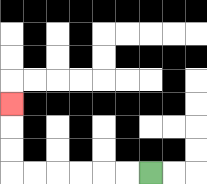{'start': '[6, 7]', 'end': '[0, 4]', 'path_directions': 'L,L,L,L,L,L,U,U,U', 'path_coordinates': '[[6, 7], [5, 7], [4, 7], [3, 7], [2, 7], [1, 7], [0, 7], [0, 6], [0, 5], [0, 4]]'}